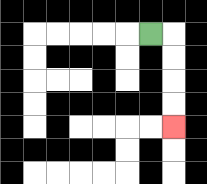{'start': '[6, 1]', 'end': '[7, 5]', 'path_directions': 'R,D,D,D,D', 'path_coordinates': '[[6, 1], [7, 1], [7, 2], [7, 3], [7, 4], [7, 5]]'}